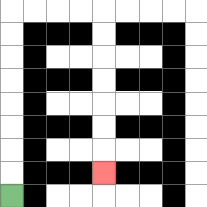{'start': '[0, 8]', 'end': '[4, 7]', 'path_directions': 'U,U,U,U,U,U,U,U,R,R,R,R,D,D,D,D,D,D,D', 'path_coordinates': '[[0, 8], [0, 7], [0, 6], [0, 5], [0, 4], [0, 3], [0, 2], [0, 1], [0, 0], [1, 0], [2, 0], [3, 0], [4, 0], [4, 1], [4, 2], [4, 3], [4, 4], [4, 5], [4, 6], [4, 7]]'}